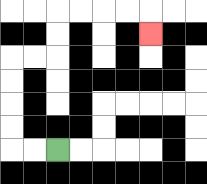{'start': '[2, 6]', 'end': '[6, 1]', 'path_directions': 'L,L,U,U,U,U,R,R,U,U,R,R,R,R,D', 'path_coordinates': '[[2, 6], [1, 6], [0, 6], [0, 5], [0, 4], [0, 3], [0, 2], [1, 2], [2, 2], [2, 1], [2, 0], [3, 0], [4, 0], [5, 0], [6, 0], [6, 1]]'}